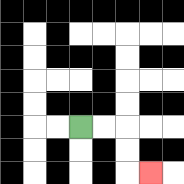{'start': '[3, 5]', 'end': '[6, 7]', 'path_directions': 'R,R,D,D,R', 'path_coordinates': '[[3, 5], [4, 5], [5, 5], [5, 6], [5, 7], [6, 7]]'}